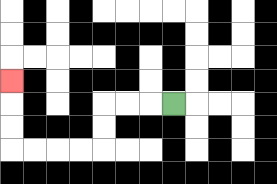{'start': '[7, 4]', 'end': '[0, 3]', 'path_directions': 'L,L,L,D,D,L,L,L,L,U,U,U', 'path_coordinates': '[[7, 4], [6, 4], [5, 4], [4, 4], [4, 5], [4, 6], [3, 6], [2, 6], [1, 6], [0, 6], [0, 5], [0, 4], [0, 3]]'}